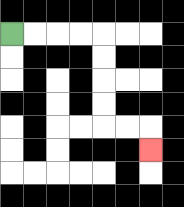{'start': '[0, 1]', 'end': '[6, 6]', 'path_directions': 'R,R,R,R,D,D,D,D,R,R,D', 'path_coordinates': '[[0, 1], [1, 1], [2, 1], [3, 1], [4, 1], [4, 2], [4, 3], [4, 4], [4, 5], [5, 5], [6, 5], [6, 6]]'}